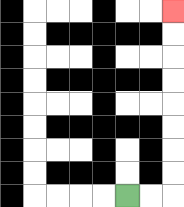{'start': '[5, 8]', 'end': '[7, 0]', 'path_directions': 'R,R,U,U,U,U,U,U,U,U', 'path_coordinates': '[[5, 8], [6, 8], [7, 8], [7, 7], [7, 6], [7, 5], [7, 4], [7, 3], [7, 2], [7, 1], [7, 0]]'}